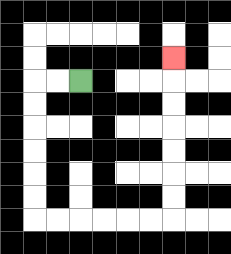{'start': '[3, 3]', 'end': '[7, 2]', 'path_directions': 'L,L,D,D,D,D,D,D,R,R,R,R,R,R,U,U,U,U,U,U,U', 'path_coordinates': '[[3, 3], [2, 3], [1, 3], [1, 4], [1, 5], [1, 6], [1, 7], [1, 8], [1, 9], [2, 9], [3, 9], [4, 9], [5, 9], [6, 9], [7, 9], [7, 8], [7, 7], [7, 6], [7, 5], [7, 4], [7, 3], [7, 2]]'}